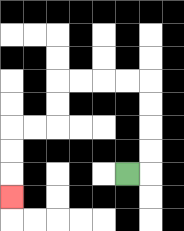{'start': '[5, 7]', 'end': '[0, 8]', 'path_directions': 'R,U,U,U,U,L,L,L,L,D,D,L,L,D,D,D', 'path_coordinates': '[[5, 7], [6, 7], [6, 6], [6, 5], [6, 4], [6, 3], [5, 3], [4, 3], [3, 3], [2, 3], [2, 4], [2, 5], [1, 5], [0, 5], [0, 6], [0, 7], [0, 8]]'}